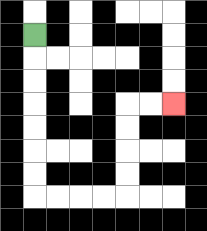{'start': '[1, 1]', 'end': '[7, 4]', 'path_directions': 'D,D,D,D,D,D,D,R,R,R,R,U,U,U,U,R,R', 'path_coordinates': '[[1, 1], [1, 2], [1, 3], [1, 4], [1, 5], [1, 6], [1, 7], [1, 8], [2, 8], [3, 8], [4, 8], [5, 8], [5, 7], [5, 6], [5, 5], [5, 4], [6, 4], [7, 4]]'}